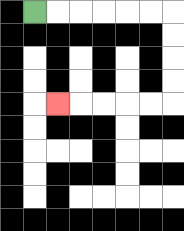{'start': '[1, 0]', 'end': '[2, 4]', 'path_directions': 'R,R,R,R,R,R,D,D,D,D,L,L,L,L,L', 'path_coordinates': '[[1, 0], [2, 0], [3, 0], [4, 0], [5, 0], [6, 0], [7, 0], [7, 1], [7, 2], [7, 3], [7, 4], [6, 4], [5, 4], [4, 4], [3, 4], [2, 4]]'}